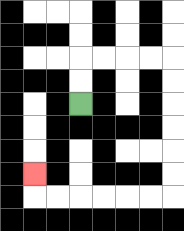{'start': '[3, 4]', 'end': '[1, 7]', 'path_directions': 'U,U,R,R,R,R,D,D,D,D,D,D,L,L,L,L,L,L,U', 'path_coordinates': '[[3, 4], [3, 3], [3, 2], [4, 2], [5, 2], [6, 2], [7, 2], [7, 3], [7, 4], [7, 5], [7, 6], [7, 7], [7, 8], [6, 8], [5, 8], [4, 8], [3, 8], [2, 8], [1, 8], [1, 7]]'}